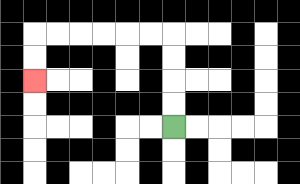{'start': '[7, 5]', 'end': '[1, 3]', 'path_directions': 'U,U,U,U,L,L,L,L,L,L,D,D', 'path_coordinates': '[[7, 5], [7, 4], [7, 3], [7, 2], [7, 1], [6, 1], [5, 1], [4, 1], [3, 1], [2, 1], [1, 1], [1, 2], [1, 3]]'}